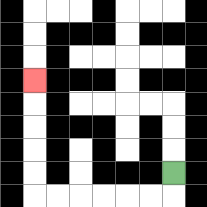{'start': '[7, 7]', 'end': '[1, 3]', 'path_directions': 'D,L,L,L,L,L,L,U,U,U,U,U', 'path_coordinates': '[[7, 7], [7, 8], [6, 8], [5, 8], [4, 8], [3, 8], [2, 8], [1, 8], [1, 7], [1, 6], [1, 5], [1, 4], [1, 3]]'}